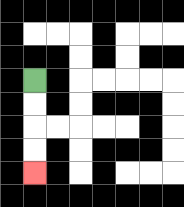{'start': '[1, 3]', 'end': '[1, 7]', 'path_directions': 'D,D,D,D', 'path_coordinates': '[[1, 3], [1, 4], [1, 5], [1, 6], [1, 7]]'}